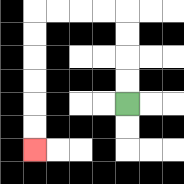{'start': '[5, 4]', 'end': '[1, 6]', 'path_directions': 'U,U,U,U,L,L,L,L,D,D,D,D,D,D', 'path_coordinates': '[[5, 4], [5, 3], [5, 2], [5, 1], [5, 0], [4, 0], [3, 0], [2, 0], [1, 0], [1, 1], [1, 2], [1, 3], [1, 4], [1, 5], [1, 6]]'}